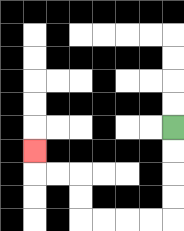{'start': '[7, 5]', 'end': '[1, 6]', 'path_directions': 'D,D,D,D,L,L,L,L,U,U,L,L,U', 'path_coordinates': '[[7, 5], [7, 6], [7, 7], [7, 8], [7, 9], [6, 9], [5, 9], [4, 9], [3, 9], [3, 8], [3, 7], [2, 7], [1, 7], [1, 6]]'}